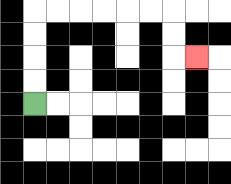{'start': '[1, 4]', 'end': '[8, 2]', 'path_directions': 'U,U,U,U,R,R,R,R,R,R,D,D,R', 'path_coordinates': '[[1, 4], [1, 3], [1, 2], [1, 1], [1, 0], [2, 0], [3, 0], [4, 0], [5, 0], [6, 0], [7, 0], [7, 1], [7, 2], [8, 2]]'}